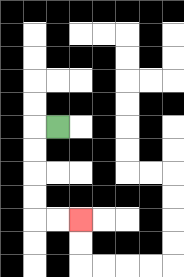{'start': '[2, 5]', 'end': '[3, 9]', 'path_directions': 'L,D,D,D,D,R,R', 'path_coordinates': '[[2, 5], [1, 5], [1, 6], [1, 7], [1, 8], [1, 9], [2, 9], [3, 9]]'}